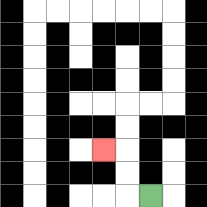{'start': '[6, 8]', 'end': '[4, 6]', 'path_directions': 'L,U,U,L', 'path_coordinates': '[[6, 8], [5, 8], [5, 7], [5, 6], [4, 6]]'}